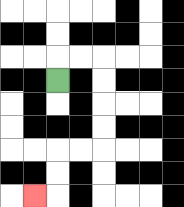{'start': '[2, 3]', 'end': '[1, 8]', 'path_directions': 'U,R,R,D,D,D,D,L,L,D,D,L', 'path_coordinates': '[[2, 3], [2, 2], [3, 2], [4, 2], [4, 3], [4, 4], [4, 5], [4, 6], [3, 6], [2, 6], [2, 7], [2, 8], [1, 8]]'}